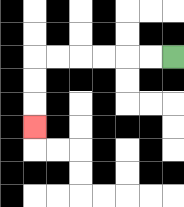{'start': '[7, 2]', 'end': '[1, 5]', 'path_directions': 'L,L,L,L,L,L,D,D,D', 'path_coordinates': '[[7, 2], [6, 2], [5, 2], [4, 2], [3, 2], [2, 2], [1, 2], [1, 3], [1, 4], [1, 5]]'}